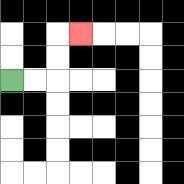{'start': '[0, 3]', 'end': '[3, 1]', 'path_directions': 'R,R,U,U,R', 'path_coordinates': '[[0, 3], [1, 3], [2, 3], [2, 2], [2, 1], [3, 1]]'}